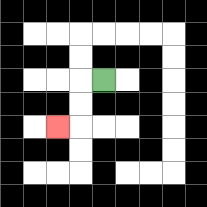{'start': '[4, 3]', 'end': '[2, 5]', 'path_directions': 'L,D,D,L', 'path_coordinates': '[[4, 3], [3, 3], [3, 4], [3, 5], [2, 5]]'}